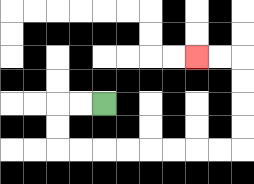{'start': '[4, 4]', 'end': '[8, 2]', 'path_directions': 'L,L,D,D,R,R,R,R,R,R,R,R,U,U,U,U,L,L', 'path_coordinates': '[[4, 4], [3, 4], [2, 4], [2, 5], [2, 6], [3, 6], [4, 6], [5, 6], [6, 6], [7, 6], [8, 6], [9, 6], [10, 6], [10, 5], [10, 4], [10, 3], [10, 2], [9, 2], [8, 2]]'}